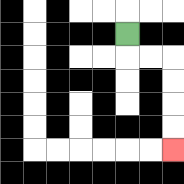{'start': '[5, 1]', 'end': '[7, 6]', 'path_directions': 'D,R,R,D,D,D,D', 'path_coordinates': '[[5, 1], [5, 2], [6, 2], [7, 2], [7, 3], [7, 4], [7, 5], [7, 6]]'}